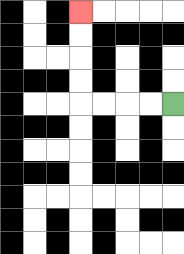{'start': '[7, 4]', 'end': '[3, 0]', 'path_directions': 'L,L,L,L,U,U,U,U', 'path_coordinates': '[[7, 4], [6, 4], [5, 4], [4, 4], [3, 4], [3, 3], [3, 2], [3, 1], [3, 0]]'}